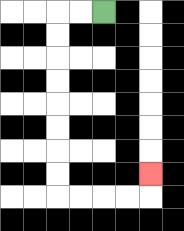{'start': '[4, 0]', 'end': '[6, 7]', 'path_directions': 'L,L,D,D,D,D,D,D,D,D,R,R,R,R,U', 'path_coordinates': '[[4, 0], [3, 0], [2, 0], [2, 1], [2, 2], [2, 3], [2, 4], [2, 5], [2, 6], [2, 7], [2, 8], [3, 8], [4, 8], [5, 8], [6, 8], [6, 7]]'}